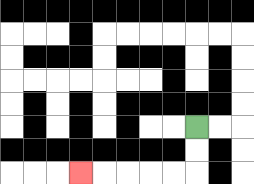{'start': '[8, 5]', 'end': '[3, 7]', 'path_directions': 'D,D,L,L,L,L,L', 'path_coordinates': '[[8, 5], [8, 6], [8, 7], [7, 7], [6, 7], [5, 7], [4, 7], [3, 7]]'}